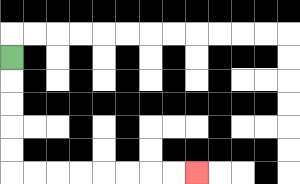{'start': '[0, 2]', 'end': '[8, 7]', 'path_directions': 'D,D,D,D,D,R,R,R,R,R,R,R,R', 'path_coordinates': '[[0, 2], [0, 3], [0, 4], [0, 5], [0, 6], [0, 7], [1, 7], [2, 7], [3, 7], [4, 7], [5, 7], [6, 7], [7, 7], [8, 7]]'}